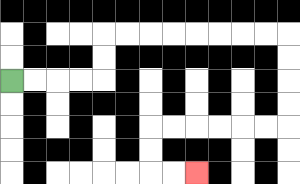{'start': '[0, 3]', 'end': '[8, 7]', 'path_directions': 'R,R,R,R,U,U,R,R,R,R,R,R,R,R,D,D,D,D,L,L,L,L,L,L,D,D,R,R', 'path_coordinates': '[[0, 3], [1, 3], [2, 3], [3, 3], [4, 3], [4, 2], [4, 1], [5, 1], [6, 1], [7, 1], [8, 1], [9, 1], [10, 1], [11, 1], [12, 1], [12, 2], [12, 3], [12, 4], [12, 5], [11, 5], [10, 5], [9, 5], [8, 5], [7, 5], [6, 5], [6, 6], [6, 7], [7, 7], [8, 7]]'}